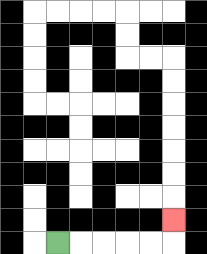{'start': '[2, 10]', 'end': '[7, 9]', 'path_directions': 'R,R,R,R,R,U', 'path_coordinates': '[[2, 10], [3, 10], [4, 10], [5, 10], [6, 10], [7, 10], [7, 9]]'}